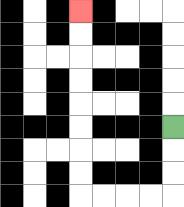{'start': '[7, 5]', 'end': '[3, 0]', 'path_directions': 'D,D,D,L,L,L,L,U,U,U,U,U,U,U,U', 'path_coordinates': '[[7, 5], [7, 6], [7, 7], [7, 8], [6, 8], [5, 8], [4, 8], [3, 8], [3, 7], [3, 6], [3, 5], [3, 4], [3, 3], [3, 2], [3, 1], [3, 0]]'}